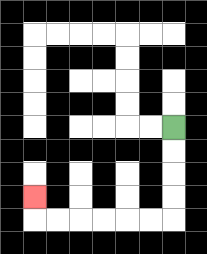{'start': '[7, 5]', 'end': '[1, 8]', 'path_directions': 'D,D,D,D,L,L,L,L,L,L,U', 'path_coordinates': '[[7, 5], [7, 6], [7, 7], [7, 8], [7, 9], [6, 9], [5, 9], [4, 9], [3, 9], [2, 9], [1, 9], [1, 8]]'}